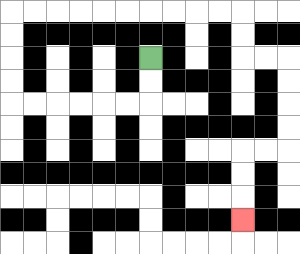{'start': '[6, 2]', 'end': '[10, 9]', 'path_directions': 'D,D,L,L,L,L,L,L,U,U,U,U,R,R,R,R,R,R,R,R,R,R,D,D,R,R,D,D,D,D,L,L,D,D,D', 'path_coordinates': '[[6, 2], [6, 3], [6, 4], [5, 4], [4, 4], [3, 4], [2, 4], [1, 4], [0, 4], [0, 3], [0, 2], [0, 1], [0, 0], [1, 0], [2, 0], [3, 0], [4, 0], [5, 0], [6, 0], [7, 0], [8, 0], [9, 0], [10, 0], [10, 1], [10, 2], [11, 2], [12, 2], [12, 3], [12, 4], [12, 5], [12, 6], [11, 6], [10, 6], [10, 7], [10, 8], [10, 9]]'}